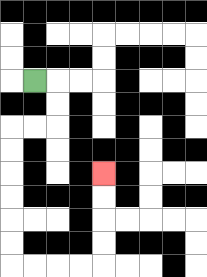{'start': '[1, 3]', 'end': '[4, 7]', 'path_directions': 'R,D,D,L,L,D,D,D,D,D,D,R,R,R,R,U,U,U,U', 'path_coordinates': '[[1, 3], [2, 3], [2, 4], [2, 5], [1, 5], [0, 5], [0, 6], [0, 7], [0, 8], [0, 9], [0, 10], [0, 11], [1, 11], [2, 11], [3, 11], [4, 11], [4, 10], [4, 9], [4, 8], [4, 7]]'}